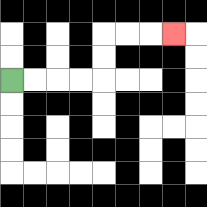{'start': '[0, 3]', 'end': '[7, 1]', 'path_directions': 'R,R,R,R,U,U,R,R,R', 'path_coordinates': '[[0, 3], [1, 3], [2, 3], [3, 3], [4, 3], [4, 2], [4, 1], [5, 1], [6, 1], [7, 1]]'}